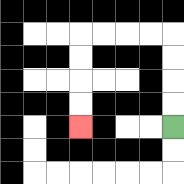{'start': '[7, 5]', 'end': '[3, 5]', 'path_directions': 'U,U,U,U,L,L,L,L,D,D,D,D', 'path_coordinates': '[[7, 5], [7, 4], [7, 3], [7, 2], [7, 1], [6, 1], [5, 1], [4, 1], [3, 1], [3, 2], [3, 3], [3, 4], [3, 5]]'}